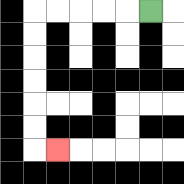{'start': '[6, 0]', 'end': '[2, 6]', 'path_directions': 'L,L,L,L,L,D,D,D,D,D,D,R', 'path_coordinates': '[[6, 0], [5, 0], [4, 0], [3, 0], [2, 0], [1, 0], [1, 1], [1, 2], [1, 3], [1, 4], [1, 5], [1, 6], [2, 6]]'}